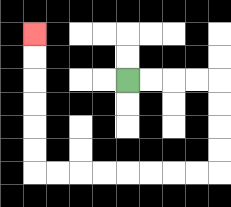{'start': '[5, 3]', 'end': '[1, 1]', 'path_directions': 'R,R,R,R,D,D,D,D,L,L,L,L,L,L,L,L,U,U,U,U,U,U', 'path_coordinates': '[[5, 3], [6, 3], [7, 3], [8, 3], [9, 3], [9, 4], [9, 5], [9, 6], [9, 7], [8, 7], [7, 7], [6, 7], [5, 7], [4, 7], [3, 7], [2, 7], [1, 7], [1, 6], [1, 5], [1, 4], [1, 3], [1, 2], [1, 1]]'}